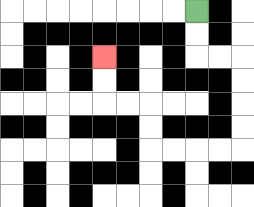{'start': '[8, 0]', 'end': '[4, 2]', 'path_directions': 'D,D,R,R,D,D,D,D,L,L,L,L,U,U,L,L,U,U', 'path_coordinates': '[[8, 0], [8, 1], [8, 2], [9, 2], [10, 2], [10, 3], [10, 4], [10, 5], [10, 6], [9, 6], [8, 6], [7, 6], [6, 6], [6, 5], [6, 4], [5, 4], [4, 4], [4, 3], [4, 2]]'}